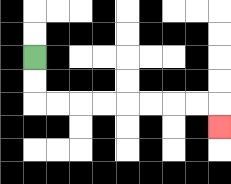{'start': '[1, 2]', 'end': '[9, 5]', 'path_directions': 'D,D,R,R,R,R,R,R,R,R,D', 'path_coordinates': '[[1, 2], [1, 3], [1, 4], [2, 4], [3, 4], [4, 4], [5, 4], [6, 4], [7, 4], [8, 4], [9, 4], [9, 5]]'}